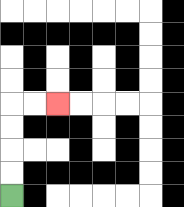{'start': '[0, 8]', 'end': '[2, 4]', 'path_directions': 'U,U,U,U,R,R', 'path_coordinates': '[[0, 8], [0, 7], [0, 6], [0, 5], [0, 4], [1, 4], [2, 4]]'}